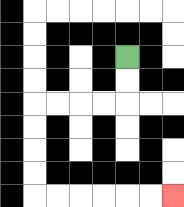{'start': '[5, 2]', 'end': '[7, 8]', 'path_directions': 'D,D,L,L,L,L,D,D,D,D,R,R,R,R,R,R', 'path_coordinates': '[[5, 2], [5, 3], [5, 4], [4, 4], [3, 4], [2, 4], [1, 4], [1, 5], [1, 6], [1, 7], [1, 8], [2, 8], [3, 8], [4, 8], [5, 8], [6, 8], [7, 8]]'}